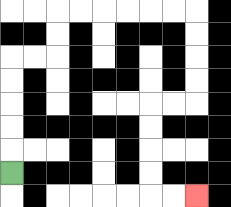{'start': '[0, 7]', 'end': '[8, 8]', 'path_directions': 'U,U,U,U,U,R,R,U,U,R,R,R,R,R,R,D,D,D,D,L,L,D,D,D,D,R,R', 'path_coordinates': '[[0, 7], [0, 6], [0, 5], [0, 4], [0, 3], [0, 2], [1, 2], [2, 2], [2, 1], [2, 0], [3, 0], [4, 0], [5, 0], [6, 0], [7, 0], [8, 0], [8, 1], [8, 2], [8, 3], [8, 4], [7, 4], [6, 4], [6, 5], [6, 6], [6, 7], [6, 8], [7, 8], [8, 8]]'}